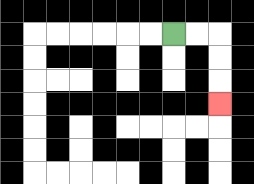{'start': '[7, 1]', 'end': '[9, 4]', 'path_directions': 'R,R,D,D,D', 'path_coordinates': '[[7, 1], [8, 1], [9, 1], [9, 2], [9, 3], [9, 4]]'}